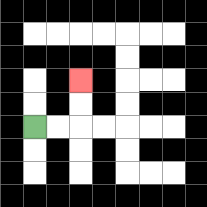{'start': '[1, 5]', 'end': '[3, 3]', 'path_directions': 'R,R,U,U', 'path_coordinates': '[[1, 5], [2, 5], [3, 5], [3, 4], [3, 3]]'}